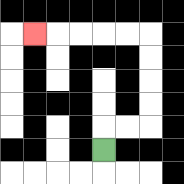{'start': '[4, 6]', 'end': '[1, 1]', 'path_directions': 'U,R,R,U,U,U,U,L,L,L,L,L', 'path_coordinates': '[[4, 6], [4, 5], [5, 5], [6, 5], [6, 4], [6, 3], [6, 2], [6, 1], [5, 1], [4, 1], [3, 1], [2, 1], [1, 1]]'}